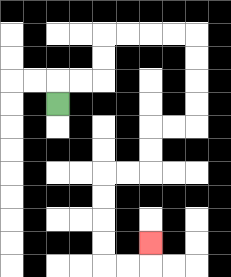{'start': '[2, 4]', 'end': '[6, 10]', 'path_directions': 'U,R,R,U,U,R,R,R,R,D,D,D,D,L,L,D,D,L,L,D,D,D,D,R,R,U', 'path_coordinates': '[[2, 4], [2, 3], [3, 3], [4, 3], [4, 2], [4, 1], [5, 1], [6, 1], [7, 1], [8, 1], [8, 2], [8, 3], [8, 4], [8, 5], [7, 5], [6, 5], [6, 6], [6, 7], [5, 7], [4, 7], [4, 8], [4, 9], [4, 10], [4, 11], [5, 11], [6, 11], [6, 10]]'}